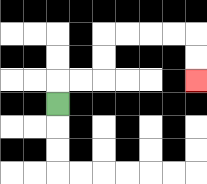{'start': '[2, 4]', 'end': '[8, 3]', 'path_directions': 'U,R,R,U,U,R,R,R,R,D,D', 'path_coordinates': '[[2, 4], [2, 3], [3, 3], [4, 3], [4, 2], [4, 1], [5, 1], [6, 1], [7, 1], [8, 1], [8, 2], [8, 3]]'}